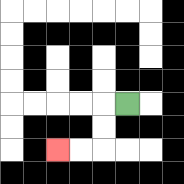{'start': '[5, 4]', 'end': '[2, 6]', 'path_directions': 'L,D,D,L,L', 'path_coordinates': '[[5, 4], [4, 4], [4, 5], [4, 6], [3, 6], [2, 6]]'}